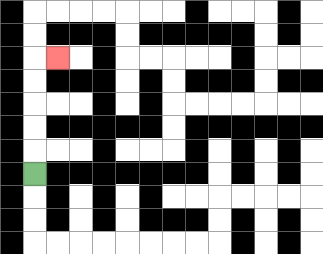{'start': '[1, 7]', 'end': '[2, 2]', 'path_directions': 'U,U,U,U,U,R', 'path_coordinates': '[[1, 7], [1, 6], [1, 5], [1, 4], [1, 3], [1, 2], [2, 2]]'}